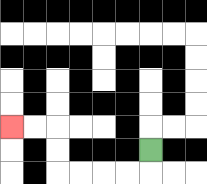{'start': '[6, 6]', 'end': '[0, 5]', 'path_directions': 'D,L,L,L,L,U,U,L,L', 'path_coordinates': '[[6, 6], [6, 7], [5, 7], [4, 7], [3, 7], [2, 7], [2, 6], [2, 5], [1, 5], [0, 5]]'}